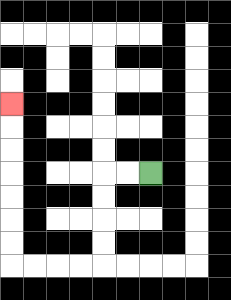{'start': '[6, 7]', 'end': '[0, 4]', 'path_directions': 'L,L,D,D,D,D,L,L,L,L,U,U,U,U,U,U,U', 'path_coordinates': '[[6, 7], [5, 7], [4, 7], [4, 8], [4, 9], [4, 10], [4, 11], [3, 11], [2, 11], [1, 11], [0, 11], [0, 10], [0, 9], [0, 8], [0, 7], [0, 6], [0, 5], [0, 4]]'}